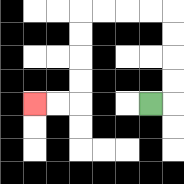{'start': '[6, 4]', 'end': '[1, 4]', 'path_directions': 'R,U,U,U,U,L,L,L,L,D,D,D,D,L,L', 'path_coordinates': '[[6, 4], [7, 4], [7, 3], [7, 2], [7, 1], [7, 0], [6, 0], [5, 0], [4, 0], [3, 0], [3, 1], [3, 2], [3, 3], [3, 4], [2, 4], [1, 4]]'}